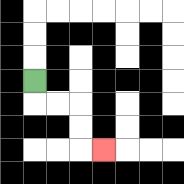{'start': '[1, 3]', 'end': '[4, 6]', 'path_directions': 'D,R,R,D,D,R', 'path_coordinates': '[[1, 3], [1, 4], [2, 4], [3, 4], [3, 5], [3, 6], [4, 6]]'}